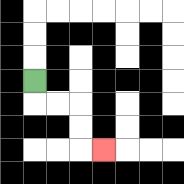{'start': '[1, 3]', 'end': '[4, 6]', 'path_directions': 'D,R,R,D,D,R', 'path_coordinates': '[[1, 3], [1, 4], [2, 4], [3, 4], [3, 5], [3, 6], [4, 6]]'}